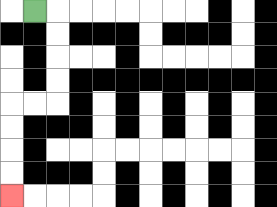{'start': '[1, 0]', 'end': '[0, 8]', 'path_directions': 'R,D,D,D,D,L,L,D,D,D,D', 'path_coordinates': '[[1, 0], [2, 0], [2, 1], [2, 2], [2, 3], [2, 4], [1, 4], [0, 4], [0, 5], [0, 6], [0, 7], [0, 8]]'}